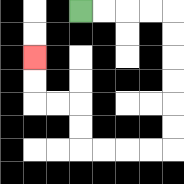{'start': '[3, 0]', 'end': '[1, 2]', 'path_directions': 'R,R,R,R,D,D,D,D,D,D,L,L,L,L,U,U,L,L,U,U', 'path_coordinates': '[[3, 0], [4, 0], [5, 0], [6, 0], [7, 0], [7, 1], [7, 2], [7, 3], [7, 4], [7, 5], [7, 6], [6, 6], [5, 6], [4, 6], [3, 6], [3, 5], [3, 4], [2, 4], [1, 4], [1, 3], [1, 2]]'}